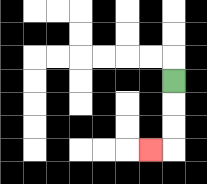{'start': '[7, 3]', 'end': '[6, 6]', 'path_directions': 'D,D,D,L', 'path_coordinates': '[[7, 3], [7, 4], [7, 5], [7, 6], [6, 6]]'}